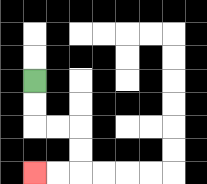{'start': '[1, 3]', 'end': '[1, 7]', 'path_directions': 'D,D,R,R,D,D,L,L', 'path_coordinates': '[[1, 3], [1, 4], [1, 5], [2, 5], [3, 5], [3, 6], [3, 7], [2, 7], [1, 7]]'}